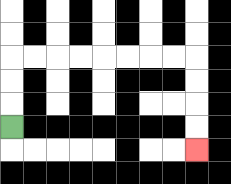{'start': '[0, 5]', 'end': '[8, 6]', 'path_directions': 'U,U,U,R,R,R,R,R,R,R,R,D,D,D,D', 'path_coordinates': '[[0, 5], [0, 4], [0, 3], [0, 2], [1, 2], [2, 2], [3, 2], [4, 2], [5, 2], [6, 2], [7, 2], [8, 2], [8, 3], [8, 4], [8, 5], [8, 6]]'}